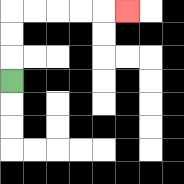{'start': '[0, 3]', 'end': '[5, 0]', 'path_directions': 'U,U,U,R,R,R,R,R', 'path_coordinates': '[[0, 3], [0, 2], [0, 1], [0, 0], [1, 0], [2, 0], [3, 0], [4, 0], [5, 0]]'}